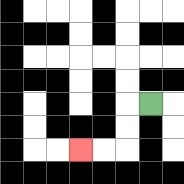{'start': '[6, 4]', 'end': '[3, 6]', 'path_directions': 'L,D,D,L,L', 'path_coordinates': '[[6, 4], [5, 4], [5, 5], [5, 6], [4, 6], [3, 6]]'}